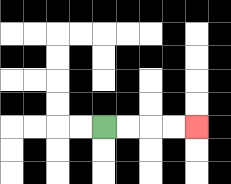{'start': '[4, 5]', 'end': '[8, 5]', 'path_directions': 'R,R,R,R', 'path_coordinates': '[[4, 5], [5, 5], [6, 5], [7, 5], [8, 5]]'}